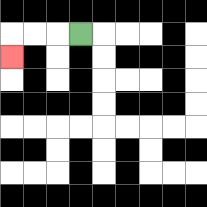{'start': '[3, 1]', 'end': '[0, 2]', 'path_directions': 'L,L,L,D', 'path_coordinates': '[[3, 1], [2, 1], [1, 1], [0, 1], [0, 2]]'}